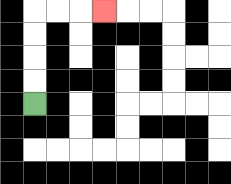{'start': '[1, 4]', 'end': '[4, 0]', 'path_directions': 'U,U,U,U,R,R,R', 'path_coordinates': '[[1, 4], [1, 3], [1, 2], [1, 1], [1, 0], [2, 0], [3, 0], [4, 0]]'}